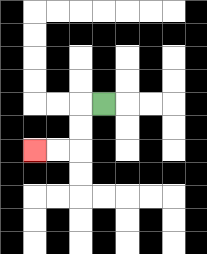{'start': '[4, 4]', 'end': '[1, 6]', 'path_directions': 'L,D,D,L,L', 'path_coordinates': '[[4, 4], [3, 4], [3, 5], [3, 6], [2, 6], [1, 6]]'}